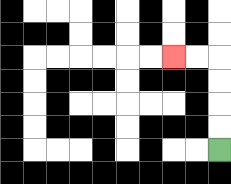{'start': '[9, 6]', 'end': '[7, 2]', 'path_directions': 'U,U,U,U,L,L', 'path_coordinates': '[[9, 6], [9, 5], [9, 4], [9, 3], [9, 2], [8, 2], [7, 2]]'}